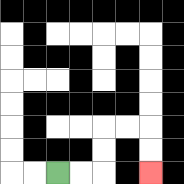{'start': '[2, 7]', 'end': '[6, 7]', 'path_directions': 'R,R,U,U,R,R,D,D', 'path_coordinates': '[[2, 7], [3, 7], [4, 7], [4, 6], [4, 5], [5, 5], [6, 5], [6, 6], [6, 7]]'}